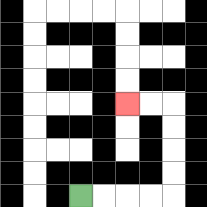{'start': '[3, 8]', 'end': '[5, 4]', 'path_directions': 'R,R,R,R,U,U,U,U,L,L', 'path_coordinates': '[[3, 8], [4, 8], [5, 8], [6, 8], [7, 8], [7, 7], [7, 6], [7, 5], [7, 4], [6, 4], [5, 4]]'}